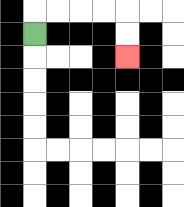{'start': '[1, 1]', 'end': '[5, 2]', 'path_directions': 'U,R,R,R,R,D,D', 'path_coordinates': '[[1, 1], [1, 0], [2, 0], [3, 0], [4, 0], [5, 0], [5, 1], [5, 2]]'}